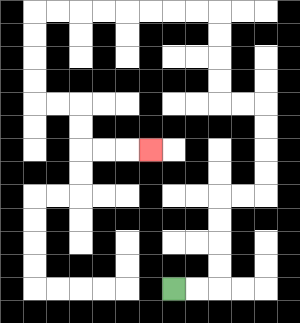{'start': '[7, 12]', 'end': '[6, 6]', 'path_directions': 'R,R,U,U,U,U,R,R,U,U,U,U,L,L,U,U,U,U,L,L,L,L,L,L,L,L,D,D,D,D,R,R,D,D,R,R,R', 'path_coordinates': '[[7, 12], [8, 12], [9, 12], [9, 11], [9, 10], [9, 9], [9, 8], [10, 8], [11, 8], [11, 7], [11, 6], [11, 5], [11, 4], [10, 4], [9, 4], [9, 3], [9, 2], [9, 1], [9, 0], [8, 0], [7, 0], [6, 0], [5, 0], [4, 0], [3, 0], [2, 0], [1, 0], [1, 1], [1, 2], [1, 3], [1, 4], [2, 4], [3, 4], [3, 5], [3, 6], [4, 6], [5, 6], [6, 6]]'}